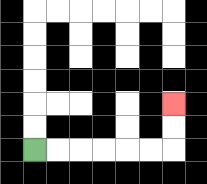{'start': '[1, 6]', 'end': '[7, 4]', 'path_directions': 'R,R,R,R,R,R,U,U', 'path_coordinates': '[[1, 6], [2, 6], [3, 6], [4, 6], [5, 6], [6, 6], [7, 6], [7, 5], [7, 4]]'}